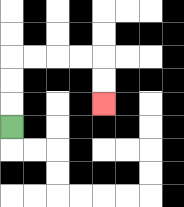{'start': '[0, 5]', 'end': '[4, 4]', 'path_directions': 'U,U,U,R,R,R,R,D,D', 'path_coordinates': '[[0, 5], [0, 4], [0, 3], [0, 2], [1, 2], [2, 2], [3, 2], [4, 2], [4, 3], [4, 4]]'}